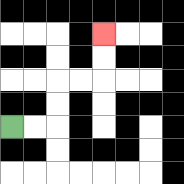{'start': '[0, 5]', 'end': '[4, 1]', 'path_directions': 'R,R,U,U,R,R,U,U', 'path_coordinates': '[[0, 5], [1, 5], [2, 5], [2, 4], [2, 3], [3, 3], [4, 3], [4, 2], [4, 1]]'}